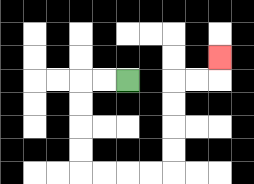{'start': '[5, 3]', 'end': '[9, 2]', 'path_directions': 'L,L,D,D,D,D,R,R,R,R,U,U,U,U,R,R,U', 'path_coordinates': '[[5, 3], [4, 3], [3, 3], [3, 4], [3, 5], [3, 6], [3, 7], [4, 7], [5, 7], [6, 7], [7, 7], [7, 6], [7, 5], [7, 4], [7, 3], [8, 3], [9, 3], [9, 2]]'}